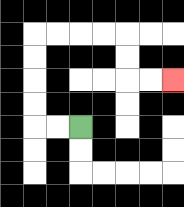{'start': '[3, 5]', 'end': '[7, 3]', 'path_directions': 'L,L,U,U,U,U,R,R,R,R,D,D,R,R', 'path_coordinates': '[[3, 5], [2, 5], [1, 5], [1, 4], [1, 3], [1, 2], [1, 1], [2, 1], [3, 1], [4, 1], [5, 1], [5, 2], [5, 3], [6, 3], [7, 3]]'}